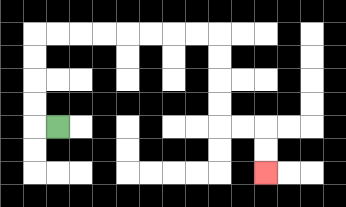{'start': '[2, 5]', 'end': '[11, 7]', 'path_directions': 'L,U,U,U,U,R,R,R,R,R,R,R,R,D,D,D,D,R,R,D,D', 'path_coordinates': '[[2, 5], [1, 5], [1, 4], [1, 3], [1, 2], [1, 1], [2, 1], [3, 1], [4, 1], [5, 1], [6, 1], [7, 1], [8, 1], [9, 1], [9, 2], [9, 3], [9, 4], [9, 5], [10, 5], [11, 5], [11, 6], [11, 7]]'}